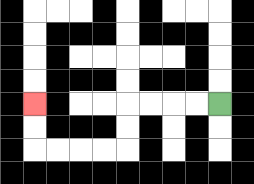{'start': '[9, 4]', 'end': '[1, 4]', 'path_directions': 'L,L,L,L,D,D,L,L,L,L,U,U', 'path_coordinates': '[[9, 4], [8, 4], [7, 4], [6, 4], [5, 4], [5, 5], [5, 6], [4, 6], [3, 6], [2, 6], [1, 6], [1, 5], [1, 4]]'}